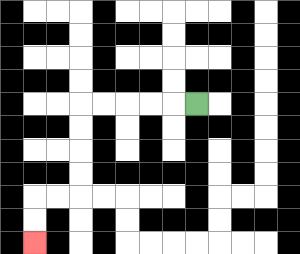{'start': '[8, 4]', 'end': '[1, 10]', 'path_directions': 'L,L,L,L,L,D,D,D,D,L,L,D,D', 'path_coordinates': '[[8, 4], [7, 4], [6, 4], [5, 4], [4, 4], [3, 4], [3, 5], [3, 6], [3, 7], [3, 8], [2, 8], [1, 8], [1, 9], [1, 10]]'}